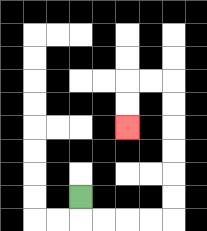{'start': '[3, 8]', 'end': '[5, 5]', 'path_directions': 'D,R,R,R,R,U,U,U,U,U,U,L,L,D,D', 'path_coordinates': '[[3, 8], [3, 9], [4, 9], [5, 9], [6, 9], [7, 9], [7, 8], [7, 7], [7, 6], [7, 5], [7, 4], [7, 3], [6, 3], [5, 3], [5, 4], [5, 5]]'}